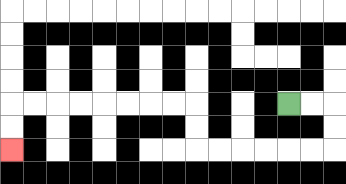{'start': '[12, 4]', 'end': '[0, 6]', 'path_directions': 'R,R,D,D,L,L,L,L,L,L,U,U,L,L,L,L,L,L,L,L,D,D', 'path_coordinates': '[[12, 4], [13, 4], [14, 4], [14, 5], [14, 6], [13, 6], [12, 6], [11, 6], [10, 6], [9, 6], [8, 6], [8, 5], [8, 4], [7, 4], [6, 4], [5, 4], [4, 4], [3, 4], [2, 4], [1, 4], [0, 4], [0, 5], [0, 6]]'}